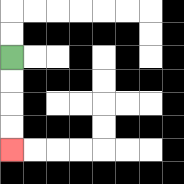{'start': '[0, 2]', 'end': '[0, 6]', 'path_directions': 'D,D,D,D', 'path_coordinates': '[[0, 2], [0, 3], [0, 4], [0, 5], [0, 6]]'}